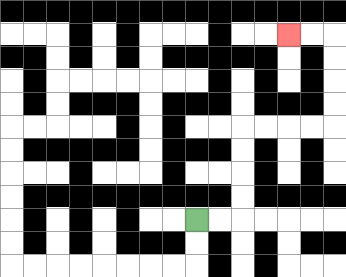{'start': '[8, 9]', 'end': '[12, 1]', 'path_directions': 'R,R,U,U,U,U,R,R,R,R,U,U,U,U,L,L', 'path_coordinates': '[[8, 9], [9, 9], [10, 9], [10, 8], [10, 7], [10, 6], [10, 5], [11, 5], [12, 5], [13, 5], [14, 5], [14, 4], [14, 3], [14, 2], [14, 1], [13, 1], [12, 1]]'}